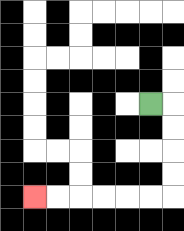{'start': '[6, 4]', 'end': '[1, 8]', 'path_directions': 'R,D,D,D,D,L,L,L,L,L,L', 'path_coordinates': '[[6, 4], [7, 4], [7, 5], [7, 6], [7, 7], [7, 8], [6, 8], [5, 8], [4, 8], [3, 8], [2, 8], [1, 8]]'}